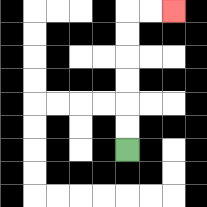{'start': '[5, 6]', 'end': '[7, 0]', 'path_directions': 'U,U,U,U,U,U,R,R', 'path_coordinates': '[[5, 6], [5, 5], [5, 4], [5, 3], [5, 2], [5, 1], [5, 0], [6, 0], [7, 0]]'}